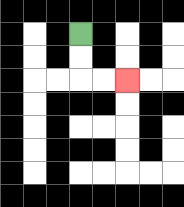{'start': '[3, 1]', 'end': '[5, 3]', 'path_directions': 'D,D,R,R', 'path_coordinates': '[[3, 1], [3, 2], [3, 3], [4, 3], [5, 3]]'}